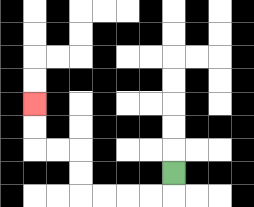{'start': '[7, 7]', 'end': '[1, 4]', 'path_directions': 'D,L,L,L,L,U,U,L,L,U,U', 'path_coordinates': '[[7, 7], [7, 8], [6, 8], [5, 8], [4, 8], [3, 8], [3, 7], [3, 6], [2, 6], [1, 6], [1, 5], [1, 4]]'}